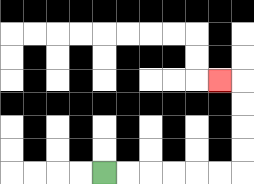{'start': '[4, 7]', 'end': '[9, 3]', 'path_directions': 'R,R,R,R,R,R,U,U,U,U,L', 'path_coordinates': '[[4, 7], [5, 7], [6, 7], [7, 7], [8, 7], [9, 7], [10, 7], [10, 6], [10, 5], [10, 4], [10, 3], [9, 3]]'}